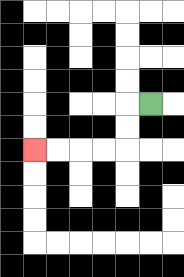{'start': '[6, 4]', 'end': '[1, 6]', 'path_directions': 'L,D,D,L,L,L,L', 'path_coordinates': '[[6, 4], [5, 4], [5, 5], [5, 6], [4, 6], [3, 6], [2, 6], [1, 6]]'}